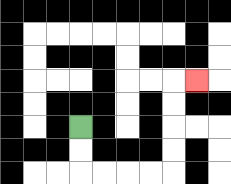{'start': '[3, 5]', 'end': '[8, 3]', 'path_directions': 'D,D,R,R,R,R,U,U,U,U,R', 'path_coordinates': '[[3, 5], [3, 6], [3, 7], [4, 7], [5, 7], [6, 7], [7, 7], [7, 6], [7, 5], [7, 4], [7, 3], [8, 3]]'}